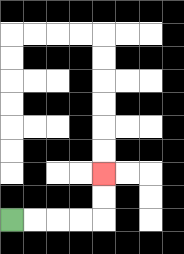{'start': '[0, 9]', 'end': '[4, 7]', 'path_directions': 'R,R,R,R,U,U', 'path_coordinates': '[[0, 9], [1, 9], [2, 9], [3, 9], [4, 9], [4, 8], [4, 7]]'}